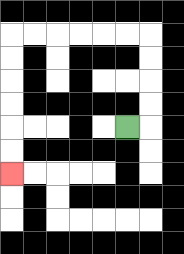{'start': '[5, 5]', 'end': '[0, 7]', 'path_directions': 'R,U,U,U,U,L,L,L,L,L,L,D,D,D,D,D,D', 'path_coordinates': '[[5, 5], [6, 5], [6, 4], [6, 3], [6, 2], [6, 1], [5, 1], [4, 1], [3, 1], [2, 1], [1, 1], [0, 1], [0, 2], [0, 3], [0, 4], [0, 5], [0, 6], [0, 7]]'}